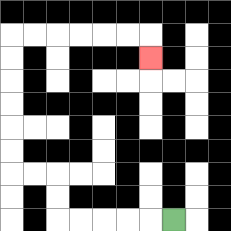{'start': '[7, 9]', 'end': '[6, 2]', 'path_directions': 'L,L,L,L,L,U,U,L,L,U,U,U,U,U,U,R,R,R,R,R,R,D', 'path_coordinates': '[[7, 9], [6, 9], [5, 9], [4, 9], [3, 9], [2, 9], [2, 8], [2, 7], [1, 7], [0, 7], [0, 6], [0, 5], [0, 4], [0, 3], [0, 2], [0, 1], [1, 1], [2, 1], [3, 1], [4, 1], [5, 1], [6, 1], [6, 2]]'}